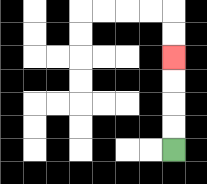{'start': '[7, 6]', 'end': '[7, 2]', 'path_directions': 'U,U,U,U', 'path_coordinates': '[[7, 6], [7, 5], [7, 4], [7, 3], [7, 2]]'}